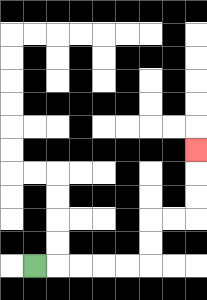{'start': '[1, 11]', 'end': '[8, 6]', 'path_directions': 'R,R,R,R,R,U,U,R,R,U,U,U', 'path_coordinates': '[[1, 11], [2, 11], [3, 11], [4, 11], [5, 11], [6, 11], [6, 10], [6, 9], [7, 9], [8, 9], [8, 8], [8, 7], [8, 6]]'}